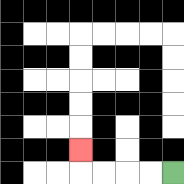{'start': '[7, 7]', 'end': '[3, 6]', 'path_directions': 'L,L,L,L,U', 'path_coordinates': '[[7, 7], [6, 7], [5, 7], [4, 7], [3, 7], [3, 6]]'}